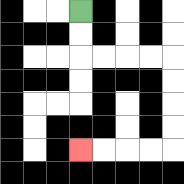{'start': '[3, 0]', 'end': '[3, 6]', 'path_directions': 'D,D,R,R,R,R,D,D,D,D,L,L,L,L', 'path_coordinates': '[[3, 0], [3, 1], [3, 2], [4, 2], [5, 2], [6, 2], [7, 2], [7, 3], [7, 4], [7, 5], [7, 6], [6, 6], [5, 6], [4, 6], [3, 6]]'}